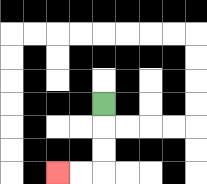{'start': '[4, 4]', 'end': '[2, 7]', 'path_directions': 'D,D,D,L,L', 'path_coordinates': '[[4, 4], [4, 5], [4, 6], [4, 7], [3, 7], [2, 7]]'}